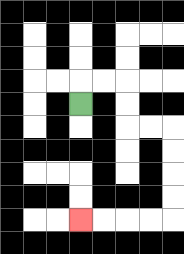{'start': '[3, 4]', 'end': '[3, 9]', 'path_directions': 'U,R,R,D,D,R,R,D,D,D,D,L,L,L,L', 'path_coordinates': '[[3, 4], [3, 3], [4, 3], [5, 3], [5, 4], [5, 5], [6, 5], [7, 5], [7, 6], [7, 7], [7, 8], [7, 9], [6, 9], [5, 9], [4, 9], [3, 9]]'}